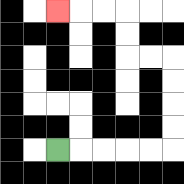{'start': '[2, 6]', 'end': '[2, 0]', 'path_directions': 'R,R,R,R,R,U,U,U,U,L,L,U,U,L,L,L', 'path_coordinates': '[[2, 6], [3, 6], [4, 6], [5, 6], [6, 6], [7, 6], [7, 5], [7, 4], [7, 3], [7, 2], [6, 2], [5, 2], [5, 1], [5, 0], [4, 0], [3, 0], [2, 0]]'}